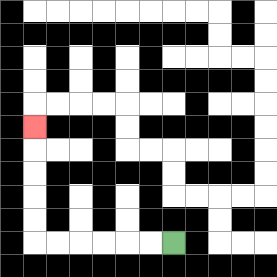{'start': '[7, 10]', 'end': '[1, 5]', 'path_directions': 'L,L,L,L,L,L,U,U,U,U,U', 'path_coordinates': '[[7, 10], [6, 10], [5, 10], [4, 10], [3, 10], [2, 10], [1, 10], [1, 9], [1, 8], [1, 7], [1, 6], [1, 5]]'}